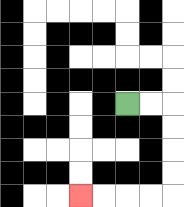{'start': '[5, 4]', 'end': '[3, 8]', 'path_directions': 'R,R,D,D,D,D,L,L,L,L', 'path_coordinates': '[[5, 4], [6, 4], [7, 4], [7, 5], [7, 6], [7, 7], [7, 8], [6, 8], [5, 8], [4, 8], [3, 8]]'}